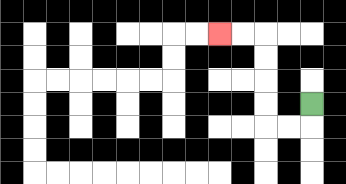{'start': '[13, 4]', 'end': '[9, 1]', 'path_directions': 'D,L,L,U,U,U,U,L,L', 'path_coordinates': '[[13, 4], [13, 5], [12, 5], [11, 5], [11, 4], [11, 3], [11, 2], [11, 1], [10, 1], [9, 1]]'}